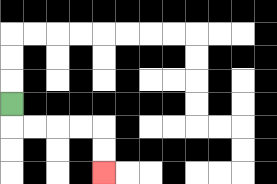{'start': '[0, 4]', 'end': '[4, 7]', 'path_directions': 'D,R,R,R,R,D,D', 'path_coordinates': '[[0, 4], [0, 5], [1, 5], [2, 5], [3, 5], [4, 5], [4, 6], [4, 7]]'}